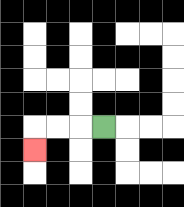{'start': '[4, 5]', 'end': '[1, 6]', 'path_directions': 'L,L,L,D', 'path_coordinates': '[[4, 5], [3, 5], [2, 5], [1, 5], [1, 6]]'}